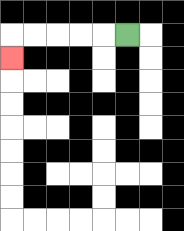{'start': '[5, 1]', 'end': '[0, 2]', 'path_directions': 'L,L,L,L,L,D', 'path_coordinates': '[[5, 1], [4, 1], [3, 1], [2, 1], [1, 1], [0, 1], [0, 2]]'}